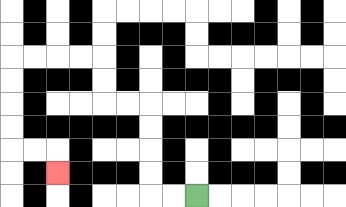{'start': '[8, 8]', 'end': '[2, 7]', 'path_directions': 'L,L,U,U,U,U,L,L,U,U,L,L,L,L,D,D,D,D,R,R,D', 'path_coordinates': '[[8, 8], [7, 8], [6, 8], [6, 7], [6, 6], [6, 5], [6, 4], [5, 4], [4, 4], [4, 3], [4, 2], [3, 2], [2, 2], [1, 2], [0, 2], [0, 3], [0, 4], [0, 5], [0, 6], [1, 6], [2, 6], [2, 7]]'}